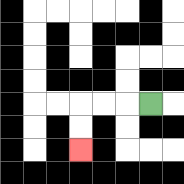{'start': '[6, 4]', 'end': '[3, 6]', 'path_directions': 'L,L,L,D,D', 'path_coordinates': '[[6, 4], [5, 4], [4, 4], [3, 4], [3, 5], [3, 6]]'}